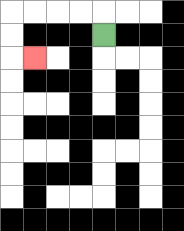{'start': '[4, 1]', 'end': '[1, 2]', 'path_directions': 'U,L,L,L,L,D,D,R', 'path_coordinates': '[[4, 1], [4, 0], [3, 0], [2, 0], [1, 0], [0, 0], [0, 1], [0, 2], [1, 2]]'}